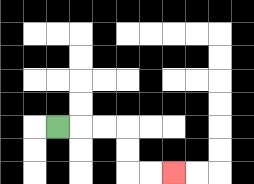{'start': '[2, 5]', 'end': '[7, 7]', 'path_directions': 'R,R,R,D,D,R,R', 'path_coordinates': '[[2, 5], [3, 5], [4, 5], [5, 5], [5, 6], [5, 7], [6, 7], [7, 7]]'}